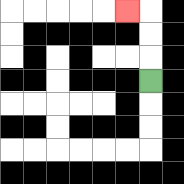{'start': '[6, 3]', 'end': '[5, 0]', 'path_directions': 'U,U,U,L', 'path_coordinates': '[[6, 3], [6, 2], [6, 1], [6, 0], [5, 0]]'}